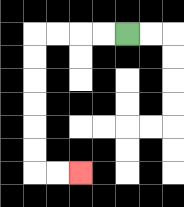{'start': '[5, 1]', 'end': '[3, 7]', 'path_directions': 'L,L,L,L,D,D,D,D,D,D,R,R', 'path_coordinates': '[[5, 1], [4, 1], [3, 1], [2, 1], [1, 1], [1, 2], [1, 3], [1, 4], [1, 5], [1, 6], [1, 7], [2, 7], [3, 7]]'}